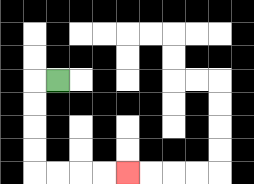{'start': '[2, 3]', 'end': '[5, 7]', 'path_directions': 'L,D,D,D,D,R,R,R,R', 'path_coordinates': '[[2, 3], [1, 3], [1, 4], [1, 5], [1, 6], [1, 7], [2, 7], [3, 7], [4, 7], [5, 7]]'}